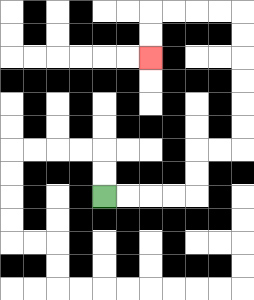{'start': '[4, 8]', 'end': '[6, 2]', 'path_directions': 'R,R,R,R,U,U,R,R,U,U,U,U,U,U,L,L,L,L,D,D', 'path_coordinates': '[[4, 8], [5, 8], [6, 8], [7, 8], [8, 8], [8, 7], [8, 6], [9, 6], [10, 6], [10, 5], [10, 4], [10, 3], [10, 2], [10, 1], [10, 0], [9, 0], [8, 0], [7, 0], [6, 0], [6, 1], [6, 2]]'}